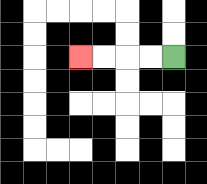{'start': '[7, 2]', 'end': '[3, 2]', 'path_directions': 'L,L,L,L', 'path_coordinates': '[[7, 2], [6, 2], [5, 2], [4, 2], [3, 2]]'}